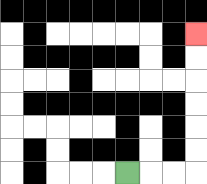{'start': '[5, 7]', 'end': '[8, 1]', 'path_directions': 'R,R,R,U,U,U,U,U,U', 'path_coordinates': '[[5, 7], [6, 7], [7, 7], [8, 7], [8, 6], [8, 5], [8, 4], [8, 3], [8, 2], [8, 1]]'}